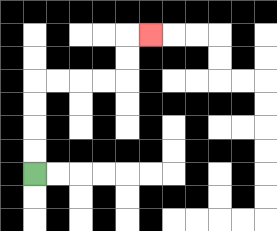{'start': '[1, 7]', 'end': '[6, 1]', 'path_directions': 'U,U,U,U,R,R,R,R,U,U,R', 'path_coordinates': '[[1, 7], [1, 6], [1, 5], [1, 4], [1, 3], [2, 3], [3, 3], [4, 3], [5, 3], [5, 2], [5, 1], [6, 1]]'}